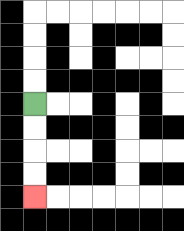{'start': '[1, 4]', 'end': '[1, 8]', 'path_directions': 'D,D,D,D', 'path_coordinates': '[[1, 4], [1, 5], [1, 6], [1, 7], [1, 8]]'}